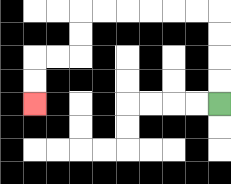{'start': '[9, 4]', 'end': '[1, 4]', 'path_directions': 'U,U,U,U,L,L,L,L,L,L,D,D,L,L,D,D', 'path_coordinates': '[[9, 4], [9, 3], [9, 2], [9, 1], [9, 0], [8, 0], [7, 0], [6, 0], [5, 0], [4, 0], [3, 0], [3, 1], [3, 2], [2, 2], [1, 2], [1, 3], [1, 4]]'}